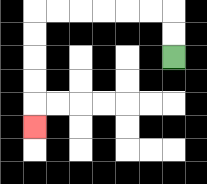{'start': '[7, 2]', 'end': '[1, 5]', 'path_directions': 'U,U,L,L,L,L,L,L,D,D,D,D,D', 'path_coordinates': '[[7, 2], [7, 1], [7, 0], [6, 0], [5, 0], [4, 0], [3, 0], [2, 0], [1, 0], [1, 1], [1, 2], [1, 3], [1, 4], [1, 5]]'}